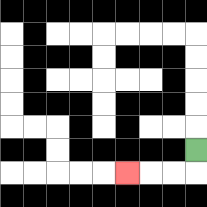{'start': '[8, 6]', 'end': '[5, 7]', 'path_directions': 'D,L,L,L', 'path_coordinates': '[[8, 6], [8, 7], [7, 7], [6, 7], [5, 7]]'}